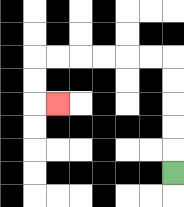{'start': '[7, 7]', 'end': '[2, 4]', 'path_directions': 'U,U,U,U,U,L,L,L,L,L,L,D,D,R', 'path_coordinates': '[[7, 7], [7, 6], [7, 5], [7, 4], [7, 3], [7, 2], [6, 2], [5, 2], [4, 2], [3, 2], [2, 2], [1, 2], [1, 3], [1, 4], [2, 4]]'}